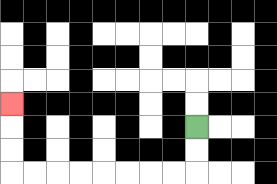{'start': '[8, 5]', 'end': '[0, 4]', 'path_directions': 'D,D,L,L,L,L,L,L,L,L,U,U,U', 'path_coordinates': '[[8, 5], [8, 6], [8, 7], [7, 7], [6, 7], [5, 7], [4, 7], [3, 7], [2, 7], [1, 7], [0, 7], [0, 6], [0, 5], [0, 4]]'}